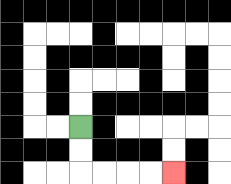{'start': '[3, 5]', 'end': '[7, 7]', 'path_directions': 'D,D,R,R,R,R', 'path_coordinates': '[[3, 5], [3, 6], [3, 7], [4, 7], [5, 7], [6, 7], [7, 7]]'}